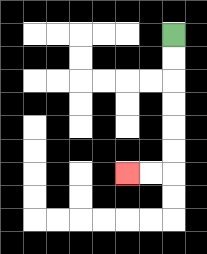{'start': '[7, 1]', 'end': '[5, 7]', 'path_directions': 'D,D,D,D,D,D,L,L', 'path_coordinates': '[[7, 1], [7, 2], [7, 3], [7, 4], [7, 5], [7, 6], [7, 7], [6, 7], [5, 7]]'}